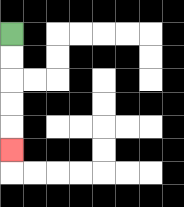{'start': '[0, 1]', 'end': '[0, 6]', 'path_directions': 'D,D,D,D,D', 'path_coordinates': '[[0, 1], [0, 2], [0, 3], [0, 4], [0, 5], [0, 6]]'}